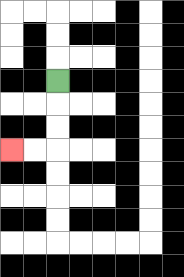{'start': '[2, 3]', 'end': '[0, 6]', 'path_directions': 'D,D,D,L,L', 'path_coordinates': '[[2, 3], [2, 4], [2, 5], [2, 6], [1, 6], [0, 6]]'}